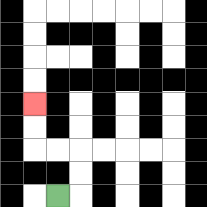{'start': '[2, 8]', 'end': '[1, 4]', 'path_directions': 'R,U,U,L,L,U,U', 'path_coordinates': '[[2, 8], [3, 8], [3, 7], [3, 6], [2, 6], [1, 6], [1, 5], [1, 4]]'}